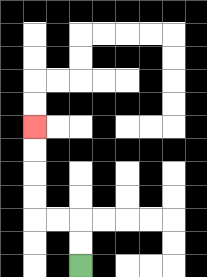{'start': '[3, 11]', 'end': '[1, 5]', 'path_directions': 'U,U,L,L,U,U,U,U', 'path_coordinates': '[[3, 11], [3, 10], [3, 9], [2, 9], [1, 9], [1, 8], [1, 7], [1, 6], [1, 5]]'}